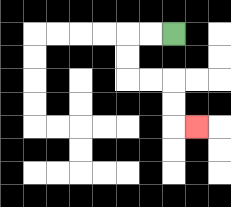{'start': '[7, 1]', 'end': '[8, 5]', 'path_directions': 'L,L,D,D,R,R,D,D,R', 'path_coordinates': '[[7, 1], [6, 1], [5, 1], [5, 2], [5, 3], [6, 3], [7, 3], [7, 4], [7, 5], [8, 5]]'}